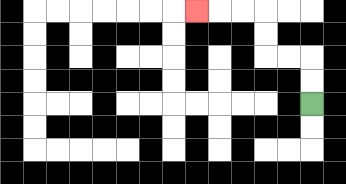{'start': '[13, 4]', 'end': '[8, 0]', 'path_directions': 'U,U,L,L,U,U,L,L,L', 'path_coordinates': '[[13, 4], [13, 3], [13, 2], [12, 2], [11, 2], [11, 1], [11, 0], [10, 0], [9, 0], [8, 0]]'}